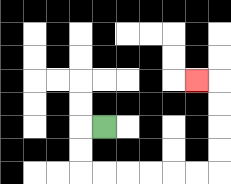{'start': '[4, 5]', 'end': '[8, 3]', 'path_directions': 'L,D,D,R,R,R,R,R,R,U,U,U,U,L', 'path_coordinates': '[[4, 5], [3, 5], [3, 6], [3, 7], [4, 7], [5, 7], [6, 7], [7, 7], [8, 7], [9, 7], [9, 6], [9, 5], [9, 4], [9, 3], [8, 3]]'}